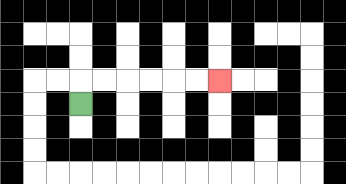{'start': '[3, 4]', 'end': '[9, 3]', 'path_directions': 'U,R,R,R,R,R,R', 'path_coordinates': '[[3, 4], [3, 3], [4, 3], [5, 3], [6, 3], [7, 3], [8, 3], [9, 3]]'}